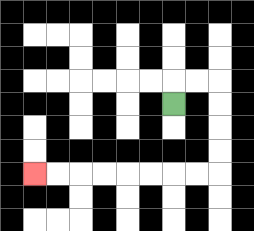{'start': '[7, 4]', 'end': '[1, 7]', 'path_directions': 'U,R,R,D,D,D,D,L,L,L,L,L,L,L,L', 'path_coordinates': '[[7, 4], [7, 3], [8, 3], [9, 3], [9, 4], [9, 5], [9, 6], [9, 7], [8, 7], [7, 7], [6, 7], [5, 7], [4, 7], [3, 7], [2, 7], [1, 7]]'}